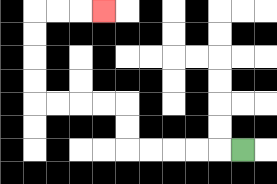{'start': '[10, 6]', 'end': '[4, 0]', 'path_directions': 'L,L,L,L,L,U,U,L,L,L,L,U,U,U,U,R,R,R', 'path_coordinates': '[[10, 6], [9, 6], [8, 6], [7, 6], [6, 6], [5, 6], [5, 5], [5, 4], [4, 4], [3, 4], [2, 4], [1, 4], [1, 3], [1, 2], [1, 1], [1, 0], [2, 0], [3, 0], [4, 0]]'}